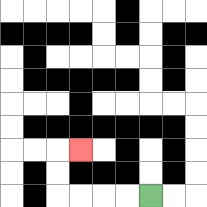{'start': '[6, 8]', 'end': '[3, 6]', 'path_directions': 'L,L,L,L,U,U,R', 'path_coordinates': '[[6, 8], [5, 8], [4, 8], [3, 8], [2, 8], [2, 7], [2, 6], [3, 6]]'}